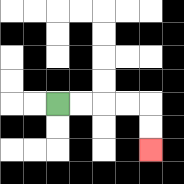{'start': '[2, 4]', 'end': '[6, 6]', 'path_directions': 'R,R,R,R,D,D', 'path_coordinates': '[[2, 4], [3, 4], [4, 4], [5, 4], [6, 4], [6, 5], [6, 6]]'}